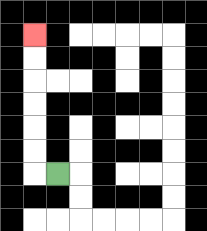{'start': '[2, 7]', 'end': '[1, 1]', 'path_directions': 'L,U,U,U,U,U,U', 'path_coordinates': '[[2, 7], [1, 7], [1, 6], [1, 5], [1, 4], [1, 3], [1, 2], [1, 1]]'}